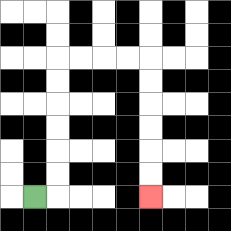{'start': '[1, 8]', 'end': '[6, 8]', 'path_directions': 'R,U,U,U,U,U,U,R,R,R,R,D,D,D,D,D,D', 'path_coordinates': '[[1, 8], [2, 8], [2, 7], [2, 6], [2, 5], [2, 4], [2, 3], [2, 2], [3, 2], [4, 2], [5, 2], [6, 2], [6, 3], [6, 4], [6, 5], [6, 6], [6, 7], [6, 8]]'}